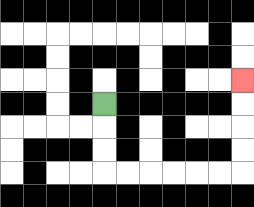{'start': '[4, 4]', 'end': '[10, 3]', 'path_directions': 'D,D,D,R,R,R,R,R,R,U,U,U,U', 'path_coordinates': '[[4, 4], [4, 5], [4, 6], [4, 7], [5, 7], [6, 7], [7, 7], [8, 7], [9, 7], [10, 7], [10, 6], [10, 5], [10, 4], [10, 3]]'}